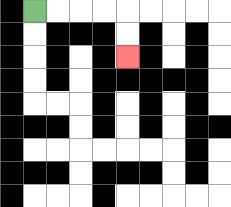{'start': '[1, 0]', 'end': '[5, 2]', 'path_directions': 'R,R,R,R,D,D', 'path_coordinates': '[[1, 0], [2, 0], [3, 0], [4, 0], [5, 0], [5, 1], [5, 2]]'}